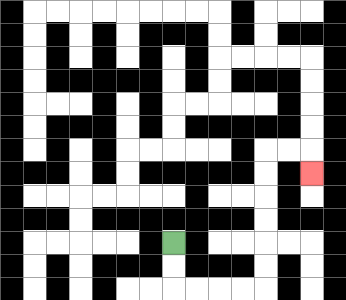{'start': '[7, 10]', 'end': '[13, 7]', 'path_directions': 'D,D,R,R,R,R,U,U,U,U,U,U,R,R,D', 'path_coordinates': '[[7, 10], [7, 11], [7, 12], [8, 12], [9, 12], [10, 12], [11, 12], [11, 11], [11, 10], [11, 9], [11, 8], [11, 7], [11, 6], [12, 6], [13, 6], [13, 7]]'}